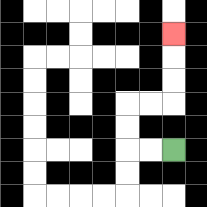{'start': '[7, 6]', 'end': '[7, 1]', 'path_directions': 'L,L,U,U,R,R,U,U,U', 'path_coordinates': '[[7, 6], [6, 6], [5, 6], [5, 5], [5, 4], [6, 4], [7, 4], [7, 3], [7, 2], [7, 1]]'}